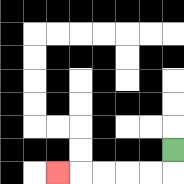{'start': '[7, 6]', 'end': '[2, 7]', 'path_directions': 'D,L,L,L,L,L', 'path_coordinates': '[[7, 6], [7, 7], [6, 7], [5, 7], [4, 7], [3, 7], [2, 7]]'}